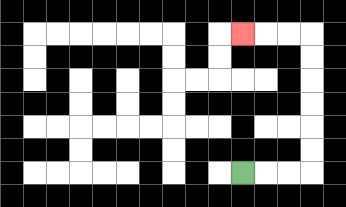{'start': '[10, 7]', 'end': '[10, 1]', 'path_directions': 'R,R,R,U,U,U,U,U,U,L,L,L', 'path_coordinates': '[[10, 7], [11, 7], [12, 7], [13, 7], [13, 6], [13, 5], [13, 4], [13, 3], [13, 2], [13, 1], [12, 1], [11, 1], [10, 1]]'}